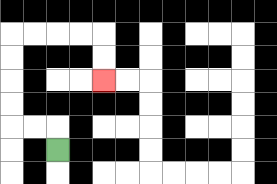{'start': '[2, 6]', 'end': '[4, 3]', 'path_directions': 'U,L,L,U,U,U,U,R,R,R,R,D,D', 'path_coordinates': '[[2, 6], [2, 5], [1, 5], [0, 5], [0, 4], [0, 3], [0, 2], [0, 1], [1, 1], [2, 1], [3, 1], [4, 1], [4, 2], [4, 3]]'}